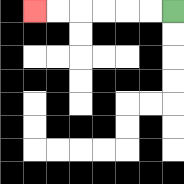{'start': '[7, 0]', 'end': '[1, 0]', 'path_directions': 'L,L,L,L,L,L', 'path_coordinates': '[[7, 0], [6, 0], [5, 0], [4, 0], [3, 0], [2, 0], [1, 0]]'}